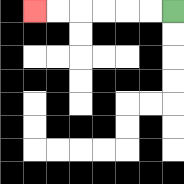{'start': '[7, 0]', 'end': '[1, 0]', 'path_directions': 'L,L,L,L,L,L', 'path_coordinates': '[[7, 0], [6, 0], [5, 0], [4, 0], [3, 0], [2, 0], [1, 0]]'}